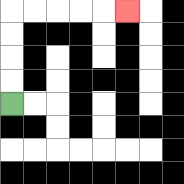{'start': '[0, 4]', 'end': '[5, 0]', 'path_directions': 'U,U,U,U,R,R,R,R,R', 'path_coordinates': '[[0, 4], [0, 3], [0, 2], [0, 1], [0, 0], [1, 0], [2, 0], [3, 0], [4, 0], [5, 0]]'}